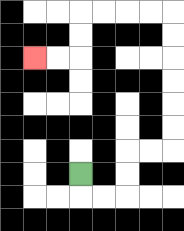{'start': '[3, 7]', 'end': '[1, 2]', 'path_directions': 'D,R,R,U,U,R,R,U,U,U,U,U,U,L,L,L,L,D,D,L,L', 'path_coordinates': '[[3, 7], [3, 8], [4, 8], [5, 8], [5, 7], [5, 6], [6, 6], [7, 6], [7, 5], [7, 4], [7, 3], [7, 2], [7, 1], [7, 0], [6, 0], [5, 0], [4, 0], [3, 0], [3, 1], [3, 2], [2, 2], [1, 2]]'}